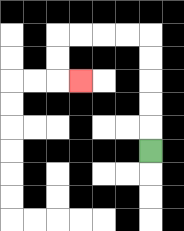{'start': '[6, 6]', 'end': '[3, 3]', 'path_directions': 'U,U,U,U,U,L,L,L,L,D,D,R', 'path_coordinates': '[[6, 6], [6, 5], [6, 4], [6, 3], [6, 2], [6, 1], [5, 1], [4, 1], [3, 1], [2, 1], [2, 2], [2, 3], [3, 3]]'}